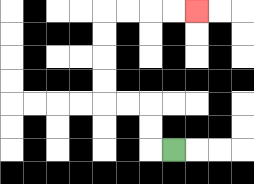{'start': '[7, 6]', 'end': '[8, 0]', 'path_directions': 'L,U,U,L,L,U,U,U,U,R,R,R,R', 'path_coordinates': '[[7, 6], [6, 6], [6, 5], [6, 4], [5, 4], [4, 4], [4, 3], [4, 2], [4, 1], [4, 0], [5, 0], [6, 0], [7, 0], [8, 0]]'}